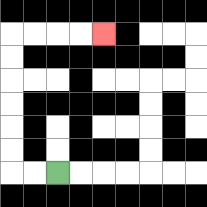{'start': '[2, 7]', 'end': '[4, 1]', 'path_directions': 'L,L,U,U,U,U,U,U,R,R,R,R', 'path_coordinates': '[[2, 7], [1, 7], [0, 7], [0, 6], [0, 5], [0, 4], [0, 3], [0, 2], [0, 1], [1, 1], [2, 1], [3, 1], [4, 1]]'}